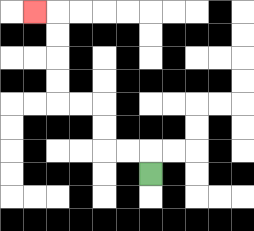{'start': '[6, 7]', 'end': '[1, 0]', 'path_directions': 'U,L,L,U,U,L,L,U,U,U,U,L', 'path_coordinates': '[[6, 7], [6, 6], [5, 6], [4, 6], [4, 5], [4, 4], [3, 4], [2, 4], [2, 3], [2, 2], [2, 1], [2, 0], [1, 0]]'}